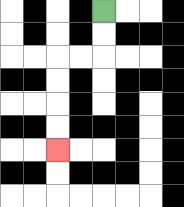{'start': '[4, 0]', 'end': '[2, 6]', 'path_directions': 'D,D,L,L,D,D,D,D', 'path_coordinates': '[[4, 0], [4, 1], [4, 2], [3, 2], [2, 2], [2, 3], [2, 4], [2, 5], [2, 6]]'}